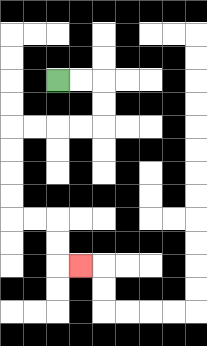{'start': '[2, 3]', 'end': '[3, 11]', 'path_directions': 'R,R,D,D,L,L,L,L,D,D,D,D,R,R,D,D,R', 'path_coordinates': '[[2, 3], [3, 3], [4, 3], [4, 4], [4, 5], [3, 5], [2, 5], [1, 5], [0, 5], [0, 6], [0, 7], [0, 8], [0, 9], [1, 9], [2, 9], [2, 10], [2, 11], [3, 11]]'}